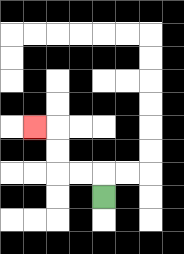{'start': '[4, 8]', 'end': '[1, 5]', 'path_directions': 'U,L,L,U,U,L', 'path_coordinates': '[[4, 8], [4, 7], [3, 7], [2, 7], [2, 6], [2, 5], [1, 5]]'}